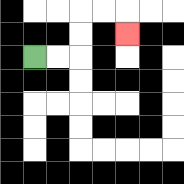{'start': '[1, 2]', 'end': '[5, 1]', 'path_directions': 'R,R,U,U,R,R,D', 'path_coordinates': '[[1, 2], [2, 2], [3, 2], [3, 1], [3, 0], [4, 0], [5, 0], [5, 1]]'}